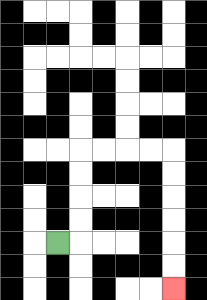{'start': '[2, 10]', 'end': '[7, 12]', 'path_directions': 'R,U,U,U,U,R,R,R,R,D,D,D,D,D,D', 'path_coordinates': '[[2, 10], [3, 10], [3, 9], [3, 8], [3, 7], [3, 6], [4, 6], [5, 6], [6, 6], [7, 6], [7, 7], [7, 8], [7, 9], [7, 10], [7, 11], [7, 12]]'}